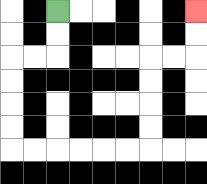{'start': '[2, 0]', 'end': '[8, 0]', 'path_directions': 'D,D,L,L,D,D,D,D,R,R,R,R,R,R,U,U,U,U,R,R,U,U', 'path_coordinates': '[[2, 0], [2, 1], [2, 2], [1, 2], [0, 2], [0, 3], [0, 4], [0, 5], [0, 6], [1, 6], [2, 6], [3, 6], [4, 6], [5, 6], [6, 6], [6, 5], [6, 4], [6, 3], [6, 2], [7, 2], [8, 2], [8, 1], [8, 0]]'}